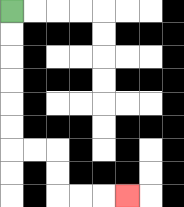{'start': '[0, 0]', 'end': '[5, 8]', 'path_directions': 'D,D,D,D,D,D,R,R,D,D,R,R,R', 'path_coordinates': '[[0, 0], [0, 1], [0, 2], [0, 3], [0, 4], [0, 5], [0, 6], [1, 6], [2, 6], [2, 7], [2, 8], [3, 8], [4, 8], [5, 8]]'}